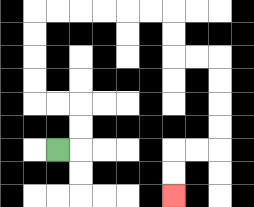{'start': '[2, 6]', 'end': '[7, 8]', 'path_directions': 'R,U,U,L,L,U,U,U,U,R,R,R,R,R,R,D,D,R,R,D,D,D,D,L,L,D,D', 'path_coordinates': '[[2, 6], [3, 6], [3, 5], [3, 4], [2, 4], [1, 4], [1, 3], [1, 2], [1, 1], [1, 0], [2, 0], [3, 0], [4, 0], [5, 0], [6, 0], [7, 0], [7, 1], [7, 2], [8, 2], [9, 2], [9, 3], [9, 4], [9, 5], [9, 6], [8, 6], [7, 6], [7, 7], [7, 8]]'}